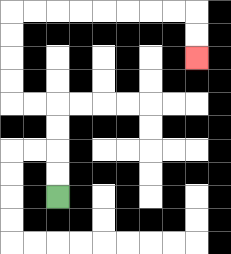{'start': '[2, 8]', 'end': '[8, 2]', 'path_directions': 'U,U,U,U,L,L,U,U,U,U,R,R,R,R,R,R,R,R,D,D', 'path_coordinates': '[[2, 8], [2, 7], [2, 6], [2, 5], [2, 4], [1, 4], [0, 4], [0, 3], [0, 2], [0, 1], [0, 0], [1, 0], [2, 0], [3, 0], [4, 0], [5, 0], [6, 0], [7, 0], [8, 0], [8, 1], [8, 2]]'}